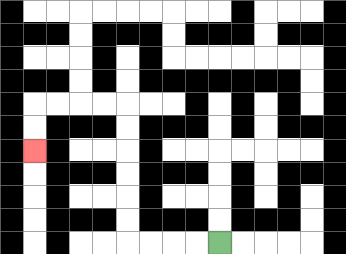{'start': '[9, 10]', 'end': '[1, 6]', 'path_directions': 'L,L,L,L,U,U,U,U,U,U,L,L,L,L,D,D', 'path_coordinates': '[[9, 10], [8, 10], [7, 10], [6, 10], [5, 10], [5, 9], [5, 8], [5, 7], [5, 6], [5, 5], [5, 4], [4, 4], [3, 4], [2, 4], [1, 4], [1, 5], [1, 6]]'}